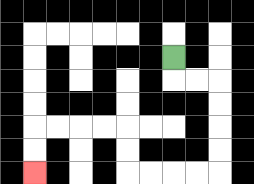{'start': '[7, 2]', 'end': '[1, 7]', 'path_directions': 'D,R,R,D,D,D,D,L,L,L,L,U,U,L,L,L,L,D,D', 'path_coordinates': '[[7, 2], [7, 3], [8, 3], [9, 3], [9, 4], [9, 5], [9, 6], [9, 7], [8, 7], [7, 7], [6, 7], [5, 7], [5, 6], [5, 5], [4, 5], [3, 5], [2, 5], [1, 5], [1, 6], [1, 7]]'}